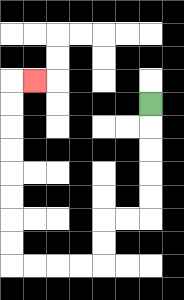{'start': '[6, 4]', 'end': '[1, 3]', 'path_directions': 'D,D,D,D,D,L,L,D,D,L,L,L,L,U,U,U,U,U,U,U,U,R', 'path_coordinates': '[[6, 4], [6, 5], [6, 6], [6, 7], [6, 8], [6, 9], [5, 9], [4, 9], [4, 10], [4, 11], [3, 11], [2, 11], [1, 11], [0, 11], [0, 10], [0, 9], [0, 8], [0, 7], [0, 6], [0, 5], [0, 4], [0, 3], [1, 3]]'}